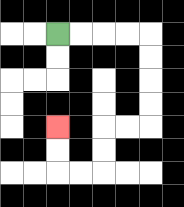{'start': '[2, 1]', 'end': '[2, 5]', 'path_directions': 'R,R,R,R,D,D,D,D,L,L,D,D,L,L,U,U', 'path_coordinates': '[[2, 1], [3, 1], [4, 1], [5, 1], [6, 1], [6, 2], [6, 3], [6, 4], [6, 5], [5, 5], [4, 5], [4, 6], [4, 7], [3, 7], [2, 7], [2, 6], [2, 5]]'}